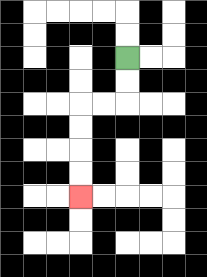{'start': '[5, 2]', 'end': '[3, 8]', 'path_directions': 'D,D,L,L,D,D,D,D', 'path_coordinates': '[[5, 2], [5, 3], [5, 4], [4, 4], [3, 4], [3, 5], [3, 6], [3, 7], [3, 8]]'}